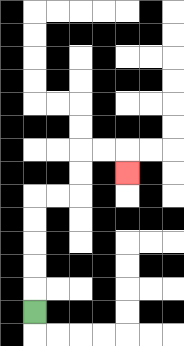{'start': '[1, 13]', 'end': '[5, 7]', 'path_directions': 'U,U,U,U,U,R,R,U,U,R,R,D', 'path_coordinates': '[[1, 13], [1, 12], [1, 11], [1, 10], [1, 9], [1, 8], [2, 8], [3, 8], [3, 7], [3, 6], [4, 6], [5, 6], [5, 7]]'}